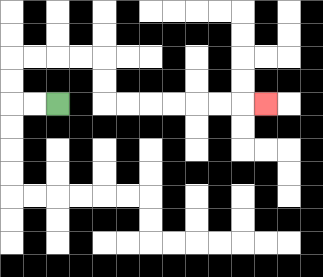{'start': '[2, 4]', 'end': '[11, 4]', 'path_directions': 'L,L,U,U,R,R,R,R,D,D,R,R,R,R,R,R,R', 'path_coordinates': '[[2, 4], [1, 4], [0, 4], [0, 3], [0, 2], [1, 2], [2, 2], [3, 2], [4, 2], [4, 3], [4, 4], [5, 4], [6, 4], [7, 4], [8, 4], [9, 4], [10, 4], [11, 4]]'}